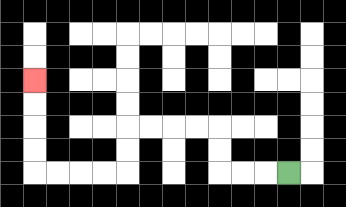{'start': '[12, 7]', 'end': '[1, 3]', 'path_directions': 'L,L,L,U,U,L,L,L,L,D,D,L,L,L,L,U,U,U,U', 'path_coordinates': '[[12, 7], [11, 7], [10, 7], [9, 7], [9, 6], [9, 5], [8, 5], [7, 5], [6, 5], [5, 5], [5, 6], [5, 7], [4, 7], [3, 7], [2, 7], [1, 7], [1, 6], [1, 5], [1, 4], [1, 3]]'}